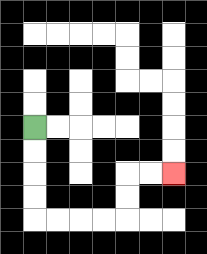{'start': '[1, 5]', 'end': '[7, 7]', 'path_directions': 'D,D,D,D,R,R,R,R,U,U,R,R', 'path_coordinates': '[[1, 5], [1, 6], [1, 7], [1, 8], [1, 9], [2, 9], [3, 9], [4, 9], [5, 9], [5, 8], [5, 7], [6, 7], [7, 7]]'}